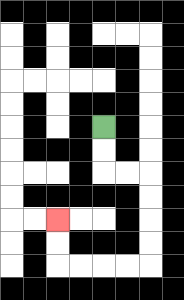{'start': '[4, 5]', 'end': '[2, 9]', 'path_directions': 'D,D,R,R,D,D,D,D,L,L,L,L,U,U', 'path_coordinates': '[[4, 5], [4, 6], [4, 7], [5, 7], [6, 7], [6, 8], [6, 9], [6, 10], [6, 11], [5, 11], [4, 11], [3, 11], [2, 11], [2, 10], [2, 9]]'}